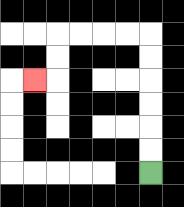{'start': '[6, 7]', 'end': '[1, 3]', 'path_directions': 'U,U,U,U,U,U,L,L,L,L,D,D,L', 'path_coordinates': '[[6, 7], [6, 6], [6, 5], [6, 4], [6, 3], [6, 2], [6, 1], [5, 1], [4, 1], [3, 1], [2, 1], [2, 2], [2, 3], [1, 3]]'}